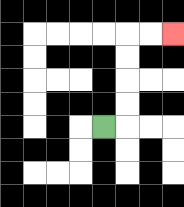{'start': '[4, 5]', 'end': '[7, 1]', 'path_directions': 'R,U,U,U,U,R,R', 'path_coordinates': '[[4, 5], [5, 5], [5, 4], [5, 3], [5, 2], [5, 1], [6, 1], [7, 1]]'}